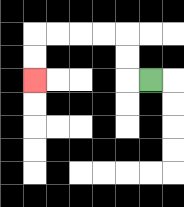{'start': '[6, 3]', 'end': '[1, 3]', 'path_directions': 'L,U,U,L,L,L,L,D,D', 'path_coordinates': '[[6, 3], [5, 3], [5, 2], [5, 1], [4, 1], [3, 1], [2, 1], [1, 1], [1, 2], [1, 3]]'}